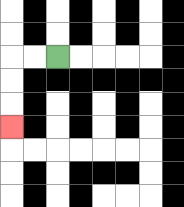{'start': '[2, 2]', 'end': '[0, 5]', 'path_directions': 'L,L,D,D,D', 'path_coordinates': '[[2, 2], [1, 2], [0, 2], [0, 3], [0, 4], [0, 5]]'}